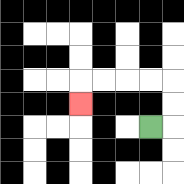{'start': '[6, 5]', 'end': '[3, 4]', 'path_directions': 'R,U,U,L,L,L,L,D', 'path_coordinates': '[[6, 5], [7, 5], [7, 4], [7, 3], [6, 3], [5, 3], [4, 3], [3, 3], [3, 4]]'}